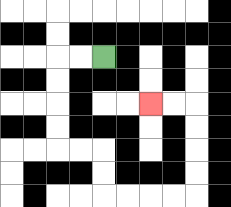{'start': '[4, 2]', 'end': '[6, 4]', 'path_directions': 'L,L,D,D,D,D,R,R,D,D,R,R,R,R,U,U,U,U,L,L', 'path_coordinates': '[[4, 2], [3, 2], [2, 2], [2, 3], [2, 4], [2, 5], [2, 6], [3, 6], [4, 6], [4, 7], [4, 8], [5, 8], [6, 8], [7, 8], [8, 8], [8, 7], [8, 6], [8, 5], [8, 4], [7, 4], [6, 4]]'}